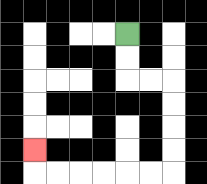{'start': '[5, 1]', 'end': '[1, 6]', 'path_directions': 'D,D,R,R,D,D,D,D,L,L,L,L,L,L,U', 'path_coordinates': '[[5, 1], [5, 2], [5, 3], [6, 3], [7, 3], [7, 4], [7, 5], [7, 6], [7, 7], [6, 7], [5, 7], [4, 7], [3, 7], [2, 7], [1, 7], [1, 6]]'}